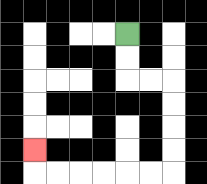{'start': '[5, 1]', 'end': '[1, 6]', 'path_directions': 'D,D,R,R,D,D,D,D,L,L,L,L,L,L,U', 'path_coordinates': '[[5, 1], [5, 2], [5, 3], [6, 3], [7, 3], [7, 4], [7, 5], [7, 6], [7, 7], [6, 7], [5, 7], [4, 7], [3, 7], [2, 7], [1, 7], [1, 6]]'}